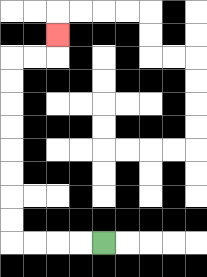{'start': '[4, 10]', 'end': '[2, 1]', 'path_directions': 'L,L,L,L,U,U,U,U,U,U,U,U,R,R,U', 'path_coordinates': '[[4, 10], [3, 10], [2, 10], [1, 10], [0, 10], [0, 9], [0, 8], [0, 7], [0, 6], [0, 5], [0, 4], [0, 3], [0, 2], [1, 2], [2, 2], [2, 1]]'}